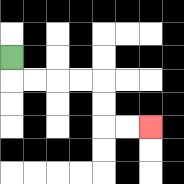{'start': '[0, 2]', 'end': '[6, 5]', 'path_directions': 'D,R,R,R,R,D,D,R,R', 'path_coordinates': '[[0, 2], [0, 3], [1, 3], [2, 3], [3, 3], [4, 3], [4, 4], [4, 5], [5, 5], [6, 5]]'}